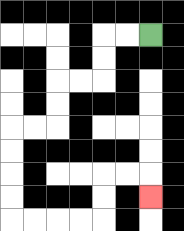{'start': '[6, 1]', 'end': '[6, 8]', 'path_directions': 'L,L,D,D,L,L,D,D,L,L,D,D,D,D,R,R,R,R,U,U,R,R,D', 'path_coordinates': '[[6, 1], [5, 1], [4, 1], [4, 2], [4, 3], [3, 3], [2, 3], [2, 4], [2, 5], [1, 5], [0, 5], [0, 6], [0, 7], [0, 8], [0, 9], [1, 9], [2, 9], [3, 9], [4, 9], [4, 8], [4, 7], [5, 7], [6, 7], [6, 8]]'}